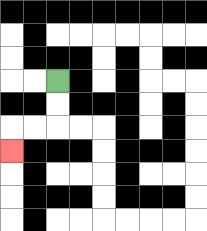{'start': '[2, 3]', 'end': '[0, 6]', 'path_directions': 'D,D,L,L,D', 'path_coordinates': '[[2, 3], [2, 4], [2, 5], [1, 5], [0, 5], [0, 6]]'}